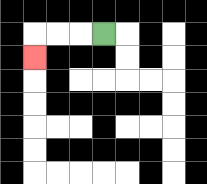{'start': '[4, 1]', 'end': '[1, 2]', 'path_directions': 'L,L,L,D', 'path_coordinates': '[[4, 1], [3, 1], [2, 1], [1, 1], [1, 2]]'}